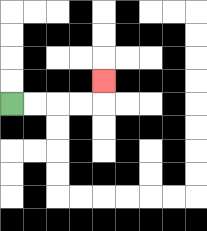{'start': '[0, 4]', 'end': '[4, 3]', 'path_directions': 'R,R,R,R,U', 'path_coordinates': '[[0, 4], [1, 4], [2, 4], [3, 4], [4, 4], [4, 3]]'}